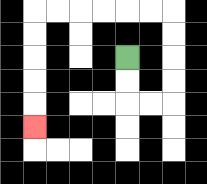{'start': '[5, 2]', 'end': '[1, 5]', 'path_directions': 'D,D,R,R,U,U,U,U,L,L,L,L,L,L,D,D,D,D,D', 'path_coordinates': '[[5, 2], [5, 3], [5, 4], [6, 4], [7, 4], [7, 3], [7, 2], [7, 1], [7, 0], [6, 0], [5, 0], [4, 0], [3, 0], [2, 0], [1, 0], [1, 1], [1, 2], [1, 3], [1, 4], [1, 5]]'}